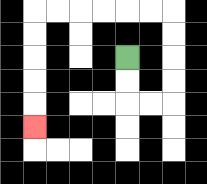{'start': '[5, 2]', 'end': '[1, 5]', 'path_directions': 'D,D,R,R,U,U,U,U,L,L,L,L,L,L,D,D,D,D,D', 'path_coordinates': '[[5, 2], [5, 3], [5, 4], [6, 4], [7, 4], [7, 3], [7, 2], [7, 1], [7, 0], [6, 0], [5, 0], [4, 0], [3, 0], [2, 0], [1, 0], [1, 1], [1, 2], [1, 3], [1, 4], [1, 5]]'}